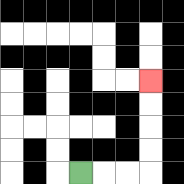{'start': '[3, 7]', 'end': '[6, 3]', 'path_directions': 'R,R,R,U,U,U,U', 'path_coordinates': '[[3, 7], [4, 7], [5, 7], [6, 7], [6, 6], [6, 5], [6, 4], [6, 3]]'}